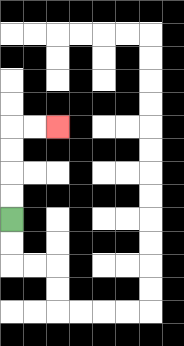{'start': '[0, 9]', 'end': '[2, 5]', 'path_directions': 'U,U,U,U,R,R', 'path_coordinates': '[[0, 9], [0, 8], [0, 7], [0, 6], [0, 5], [1, 5], [2, 5]]'}